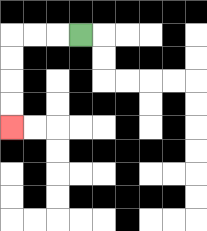{'start': '[3, 1]', 'end': '[0, 5]', 'path_directions': 'L,L,L,D,D,D,D', 'path_coordinates': '[[3, 1], [2, 1], [1, 1], [0, 1], [0, 2], [0, 3], [0, 4], [0, 5]]'}